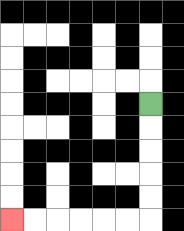{'start': '[6, 4]', 'end': '[0, 9]', 'path_directions': 'D,D,D,D,D,L,L,L,L,L,L', 'path_coordinates': '[[6, 4], [6, 5], [6, 6], [6, 7], [6, 8], [6, 9], [5, 9], [4, 9], [3, 9], [2, 9], [1, 9], [0, 9]]'}